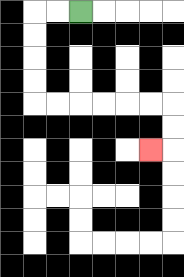{'start': '[3, 0]', 'end': '[6, 6]', 'path_directions': 'L,L,D,D,D,D,R,R,R,R,R,R,D,D,L', 'path_coordinates': '[[3, 0], [2, 0], [1, 0], [1, 1], [1, 2], [1, 3], [1, 4], [2, 4], [3, 4], [4, 4], [5, 4], [6, 4], [7, 4], [7, 5], [7, 6], [6, 6]]'}